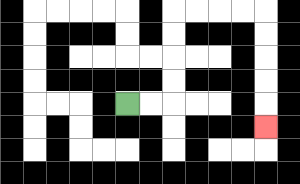{'start': '[5, 4]', 'end': '[11, 5]', 'path_directions': 'R,R,U,U,U,U,R,R,R,R,D,D,D,D,D', 'path_coordinates': '[[5, 4], [6, 4], [7, 4], [7, 3], [7, 2], [7, 1], [7, 0], [8, 0], [9, 0], [10, 0], [11, 0], [11, 1], [11, 2], [11, 3], [11, 4], [11, 5]]'}